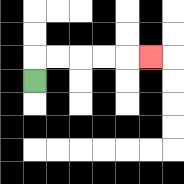{'start': '[1, 3]', 'end': '[6, 2]', 'path_directions': 'U,R,R,R,R,R', 'path_coordinates': '[[1, 3], [1, 2], [2, 2], [3, 2], [4, 2], [5, 2], [6, 2]]'}